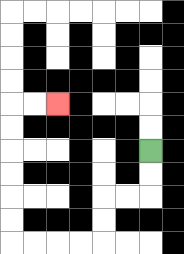{'start': '[6, 6]', 'end': '[2, 4]', 'path_directions': 'D,D,L,L,D,D,L,L,L,L,U,U,U,U,U,U,R,R', 'path_coordinates': '[[6, 6], [6, 7], [6, 8], [5, 8], [4, 8], [4, 9], [4, 10], [3, 10], [2, 10], [1, 10], [0, 10], [0, 9], [0, 8], [0, 7], [0, 6], [0, 5], [0, 4], [1, 4], [2, 4]]'}